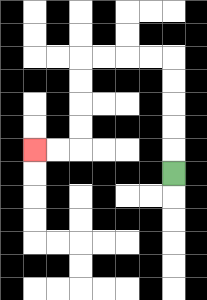{'start': '[7, 7]', 'end': '[1, 6]', 'path_directions': 'U,U,U,U,U,L,L,L,L,D,D,D,D,L,L', 'path_coordinates': '[[7, 7], [7, 6], [7, 5], [7, 4], [7, 3], [7, 2], [6, 2], [5, 2], [4, 2], [3, 2], [3, 3], [3, 4], [3, 5], [3, 6], [2, 6], [1, 6]]'}